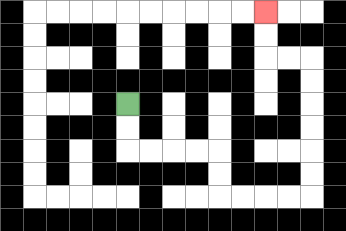{'start': '[5, 4]', 'end': '[11, 0]', 'path_directions': 'D,D,R,R,R,R,D,D,R,R,R,R,U,U,U,U,U,U,L,L,U,U', 'path_coordinates': '[[5, 4], [5, 5], [5, 6], [6, 6], [7, 6], [8, 6], [9, 6], [9, 7], [9, 8], [10, 8], [11, 8], [12, 8], [13, 8], [13, 7], [13, 6], [13, 5], [13, 4], [13, 3], [13, 2], [12, 2], [11, 2], [11, 1], [11, 0]]'}